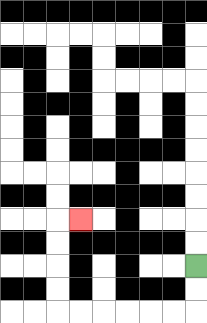{'start': '[8, 11]', 'end': '[3, 9]', 'path_directions': 'D,D,L,L,L,L,L,L,U,U,U,U,R', 'path_coordinates': '[[8, 11], [8, 12], [8, 13], [7, 13], [6, 13], [5, 13], [4, 13], [3, 13], [2, 13], [2, 12], [2, 11], [2, 10], [2, 9], [3, 9]]'}